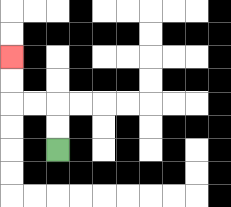{'start': '[2, 6]', 'end': '[0, 2]', 'path_directions': 'U,U,L,L,U,U', 'path_coordinates': '[[2, 6], [2, 5], [2, 4], [1, 4], [0, 4], [0, 3], [0, 2]]'}